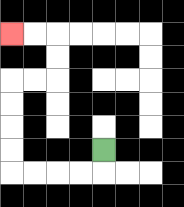{'start': '[4, 6]', 'end': '[0, 1]', 'path_directions': 'D,L,L,L,L,U,U,U,U,R,R,U,U,L,L', 'path_coordinates': '[[4, 6], [4, 7], [3, 7], [2, 7], [1, 7], [0, 7], [0, 6], [0, 5], [0, 4], [0, 3], [1, 3], [2, 3], [2, 2], [2, 1], [1, 1], [0, 1]]'}